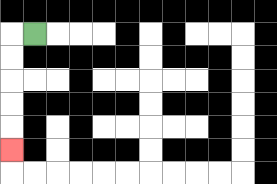{'start': '[1, 1]', 'end': '[0, 6]', 'path_directions': 'L,D,D,D,D,D', 'path_coordinates': '[[1, 1], [0, 1], [0, 2], [0, 3], [0, 4], [0, 5], [0, 6]]'}